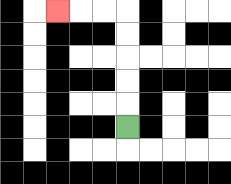{'start': '[5, 5]', 'end': '[2, 0]', 'path_directions': 'U,U,U,U,U,L,L,L', 'path_coordinates': '[[5, 5], [5, 4], [5, 3], [5, 2], [5, 1], [5, 0], [4, 0], [3, 0], [2, 0]]'}